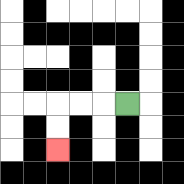{'start': '[5, 4]', 'end': '[2, 6]', 'path_directions': 'L,L,L,D,D', 'path_coordinates': '[[5, 4], [4, 4], [3, 4], [2, 4], [2, 5], [2, 6]]'}